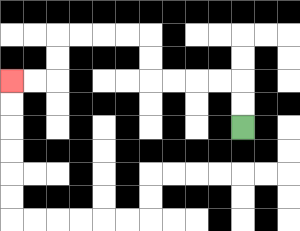{'start': '[10, 5]', 'end': '[0, 3]', 'path_directions': 'U,U,L,L,L,L,U,U,L,L,L,L,D,D,L,L', 'path_coordinates': '[[10, 5], [10, 4], [10, 3], [9, 3], [8, 3], [7, 3], [6, 3], [6, 2], [6, 1], [5, 1], [4, 1], [3, 1], [2, 1], [2, 2], [2, 3], [1, 3], [0, 3]]'}